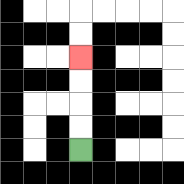{'start': '[3, 6]', 'end': '[3, 2]', 'path_directions': 'U,U,U,U', 'path_coordinates': '[[3, 6], [3, 5], [3, 4], [3, 3], [3, 2]]'}